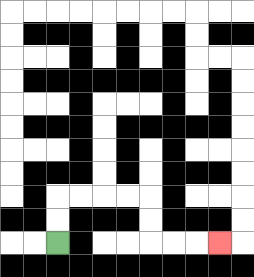{'start': '[2, 10]', 'end': '[9, 10]', 'path_directions': 'U,U,R,R,R,R,D,D,R,R,R', 'path_coordinates': '[[2, 10], [2, 9], [2, 8], [3, 8], [4, 8], [5, 8], [6, 8], [6, 9], [6, 10], [7, 10], [8, 10], [9, 10]]'}